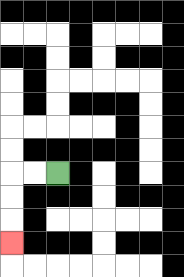{'start': '[2, 7]', 'end': '[0, 10]', 'path_directions': 'L,L,D,D,D', 'path_coordinates': '[[2, 7], [1, 7], [0, 7], [0, 8], [0, 9], [0, 10]]'}